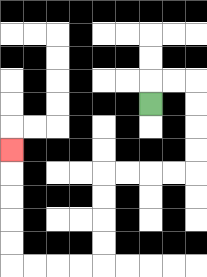{'start': '[6, 4]', 'end': '[0, 6]', 'path_directions': 'U,R,R,D,D,D,D,L,L,L,L,D,D,D,D,L,L,L,L,U,U,U,U,U', 'path_coordinates': '[[6, 4], [6, 3], [7, 3], [8, 3], [8, 4], [8, 5], [8, 6], [8, 7], [7, 7], [6, 7], [5, 7], [4, 7], [4, 8], [4, 9], [4, 10], [4, 11], [3, 11], [2, 11], [1, 11], [0, 11], [0, 10], [0, 9], [0, 8], [0, 7], [0, 6]]'}